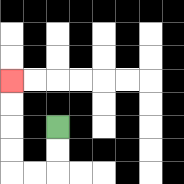{'start': '[2, 5]', 'end': '[0, 3]', 'path_directions': 'D,D,L,L,U,U,U,U', 'path_coordinates': '[[2, 5], [2, 6], [2, 7], [1, 7], [0, 7], [0, 6], [0, 5], [0, 4], [0, 3]]'}